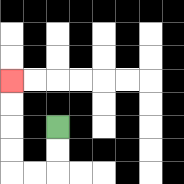{'start': '[2, 5]', 'end': '[0, 3]', 'path_directions': 'D,D,L,L,U,U,U,U', 'path_coordinates': '[[2, 5], [2, 6], [2, 7], [1, 7], [0, 7], [0, 6], [0, 5], [0, 4], [0, 3]]'}